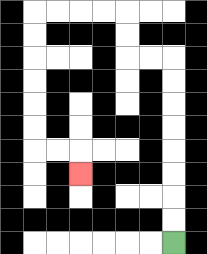{'start': '[7, 10]', 'end': '[3, 7]', 'path_directions': 'U,U,U,U,U,U,U,U,L,L,U,U,L,L,L,L,D,D,D,D,D,D,R,R,D', 'path_coordinates': '[[7, 10], [7, 9], [7, 8], [7, 7], [7, 6], [7, 5], [7, 4], [7, 3], [7, 2], [6, 2], [5, 2], [5, 1], [5, 0], [4, 0], [3, 0], [2, 0], [1, 0], [1, 1], [1, 2], [1, 3], [1, 4], [1, 5], [1, 6], [2, 6], [3, 6], [3, 7]]'}